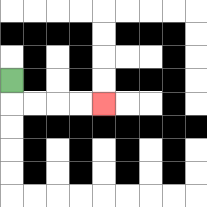{'start': '[0, 3]', 'end': '[4, 4]', 'path_directions': 'D,R,R,R,R', 'path_coordinates': '[[0, 3], [0, 4], [1, 4], [2, 4], [3, 4], [4, 4]]'}